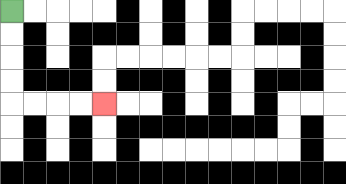{'start': '[0, 0]', 'end': '[4, 4]', 'path_directions': 'D,D,D,D,R,R,R,R', 'path_coordinates': '[[0, 0], [0, 1], [0, 2], [0, 3], [0, 4], [1, 4], [2, 4], [3, 4], [4, 4]]'}